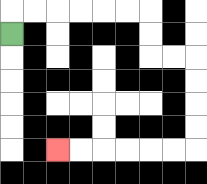{'start': '[0, 1]', 'end': '[2, 6]', 'path_directions': 'U,R,R,R,R,R,R,D,D,R,R,D,D,D,D,L,L,L,L,L,L', 'path_coordinates': '[[0, 1], [0, 0], [1, 0], [2, 0], [3, 0], [4, 0], [5, 0], [6, 0], [6, 1], [6, 2], [7, 2], [8, 2], [8, 3], [8, 4], [8, 5], [8, 6], [7, 6], [6, 6], [5, 6], [4, 6], [3, 6], [2, 6]]'}